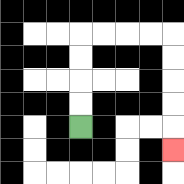{'start': '[3, 5]', 'end': '[7, 6]', 'path_directions': 'U,U,U,U,R,R,R,R,D,D,D,D,D', 'path_coordinates': '[[3, 5], [3, 4], [3, 3], [3, 2], [3, 1], [4, 1], [5, 1], [6, 1], [7, 1], [7, 2], [7, 3], [7, 4], [7, 5], [7, 6]]'}